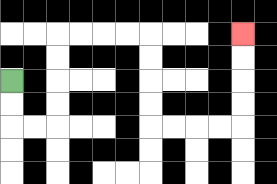{'start': '[0, 3]', 'end': '[10, 1]', 'path_directions': 'D,D,R,R,U,U,U,U,R,R,R,R,D,D,D,D,R,R,R,R,U,U,U,U', 'path_coordinates': '[[0, 3], [0, 4], [0, 5], [1, 5], [2, 5], [2, 4], [2, 3], [2, 2], [2, 1], [3, 1], [4, 1], [5, 1], [6, 1], [6, 2], [6, 3], [6, 4], [6, 5], [7, 5], [8, 5], [9, 5], [10, 5], [10, 4], [10, 3], [10, 2], [10, 1]]'}